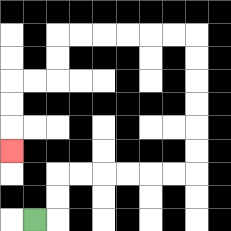{'start': '[1, 9]', 'end': '[0, 6]', 'path_directions': 'R,U,U,R,R,R,R,R,R,U,U,U,U,U,U,L,L,L,L,L,L,D,D,L,L,D,D,D', 'path_coordinates': '[[1, 9], [2, 9], [2, 8], [2, 7], [3, 7], [4, 7], [5, 7], [6, 7], [7, 7], [8, 7], [8, 6], [8, 5], [8, 4], [8, 3], [8, 2], [8, 1], [7, 1], [6, 1], [5, 1], [4, 1], [3, 1], [2, 1], [2, 2], [2, 3], [1, 3], [0, 3], [0, 4], [0, 5], [0, 6]]'}